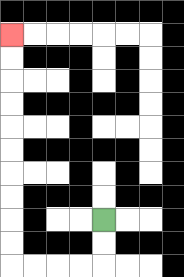{'start': '[4, 9]', 'end': '[0, 1]', 'path_directions': 'D,D,L,L,L,L,U,U,U,U,U,U,U,U,U,U', 'path_coordinates': '[[4, 9], [4, 10], [4, 11], [3, 11], [2, 11], [1, 11], [0, 11], [0, 10], [0, 9], [0, 8], [0, 7], [0, 6], [0, 5], [0, 4], [0, 3], [0, 2], [0, 1]]'}